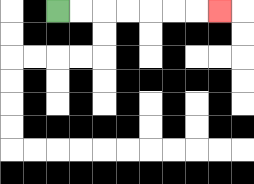{'start': '[2, 0]', 'end': '[9, 0]', 'path_directions': 'R,R,R,R,R,R,R', 'path_coordinates': '[[2, 0], [3, 0], [4, 0], [5, 0], [6, 0], [7, 0], [8, 0], [9, 0]]'}